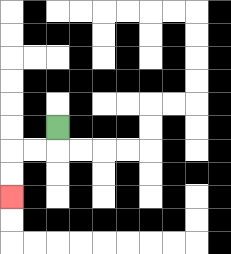{'start': '[2, 5]', 'end': '[0, 8]', 'path_directions': 'D,L,L,D,D', 'path_coordinates': '[[2, 5], [2, 6], [1, 6], [0, 6], [0, 7], [0, 8]]'}